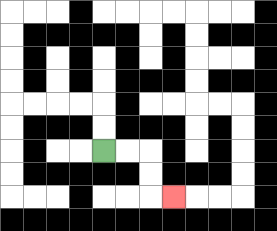{'start': '[4, 6]', 'end': '[7, 8]', 'path_directions': 'R,R,D,D,R', 'path_coordinates': '[[4, 6], [5, 6], [6, 6], [6, 7], [6, 8], [7, 8]]'}